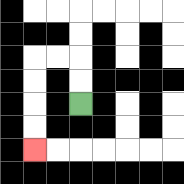{'start': '[3, 4]', 'end': '[1, 6]', 'path_directions': 'U,U,L,L,D,D,D,D', 'path_coordinates': '[[3, 4], [3, 3], [3, 2], [2, 2], [1, 2], [1, 3], [1, 4], [1, 5], [1, 6]]'}